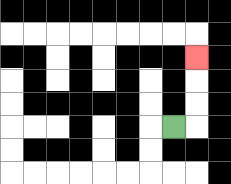{'start': '[7, 5]', 'end': '[8, 2]', 'path_directions': 'R,U,U,U', 'path_coordinates': '[[7, 5], [8, 5], [8, 4], [8, 3], [8, 2]]'}